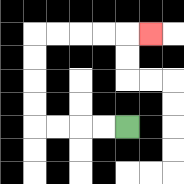{'start': '[5, 5]', 'end': '[6, 1]', 'path_directions': 'L,L,L,L,U,U,U,U,R,R,R,R,R', 'path_coordinates': '[[5, 5], [4, 5], [3, 5], [2, 5], [1, 5], [1, 4], [1, 3], [1, 2], [1, 1], [2, 1], [3, 1], [4, 1], [5, 1], [6, 1]]'}